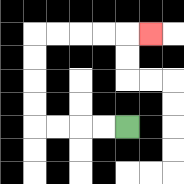{'start': '[5, 5]', 'end': '[6, 1]', 'path_directions': 'L,L,L,L,U,U,U,U,R,R,R,R,R', 'path_coordinates': '[[5, 5], [4, 5], [3, 5], [2, 5], [1, 5], [1, 4], [1, 3], [1, 2], [1, 1], [2, 1], [3, 1], [4, 1], [5, 1], [6, 1]]'}